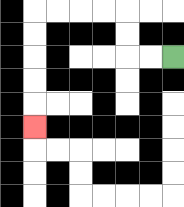{'start': '[7, 2]', 'end': '[1, 5]', 'path_directions': 'L,L,U,U,L,L,L,L,D,D,D,D,D', 'path_coordinates': '[[7, 2], [6, 2], [5, 2], [5, 1], [5, 0], [4, 0], [3, 0], [2, 0], [1, 0], [1, 1], [1, 2], [1, 3], [1, 4], [1, 5]]'}